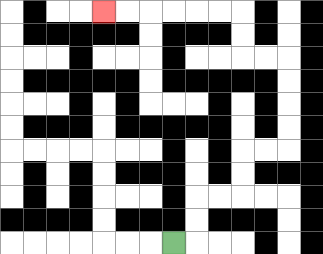{'start': '[7, 10]', 'end': '[4, 0]', 'path_directions': 'R,U,U,R,R,U,U,R,R,U,U,U,U,L,L,U,U,L,L,L,L,L,L', 'path_coordinates': '[[7, 10], [8, 10], [8, 9], [8, 8], [9, 8], [10, 8], [10, 7], [10, 6], [11, 6], [12, 6], [12, 5], [12, 4], [12, 3], [12, 2], [11, 2], [10, 2], [10, 1], [10, 0], [9, 0], [8, 0], [7, 0], [6, 0], [5, 0], [4, 0]]'}